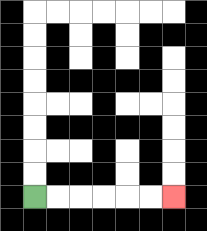{'start': '[1, 8]', 'end': '[7, 8]', 'path_directions': 'R,R,R,R,R,R', 'path_coordinates': '[[1, 8], [2, 8], [3, 8], [4, 8], [5, 8], [6, 8], [7, 8]]'}